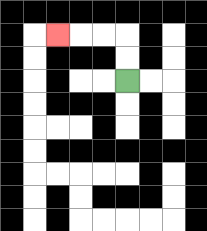{'start': '[5, 3]', 'end': '[2, 1]', 'path_directions': 'U,U,L,L,L', 'path_coordinates': '[[5, 3], [5, 2], [5, 1], [4, 1], [3, 1], [2, 1]]'}